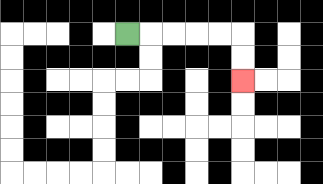{'start': '[5, 1]', 'end': '[10, 3]', 'path_directions': 'R,R,R,R,R,D,D', 'path_coordinates': '[[5, 1], [6, 1], [7, 1], [8, 1], [9, 1], [10, 1], [10, 2], [10, 3]]'}